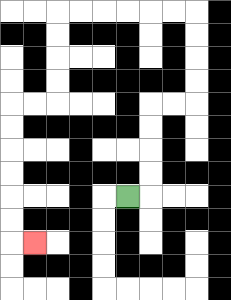{'start': '[5, 8]', 'end': '[1, 10]', 'path_directions': 'R,U,U,U,U,R,R,U,U,U,U,L,L,L,L,L,L,D,D,D,D,L,L,D,D,D,D,D,D,R', 'path_coordinates': '[[5, 8], [6, 8], [6, 7], [6, 6], [6, 5], [6, 4], [7, 4], [8, 4], [8, 3], [8, 2], [8, 1], [8, 0], [7, 0], [6, 0], [5, 0], [4, 0], [3, 0], [2, 0], [2, 1], [2, 2], [2, 3], [2, 4], [1, 4], [0, 4], [0, 5], [0, 6], [0, 7], [0, 8], [0, 9], [0, 10], [1, 10]]'}